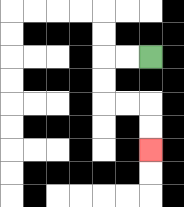{'start': '[6, 2]', 'end': '[6, 6]', 'path_directions': 'L,L,D,D,R,R,D,D', 'path_coordinates': '[[6, 2], [5, 2], [4, 2], [4, 3], [4, 4], [5, 4], [6, 4], [6, 5], [6, 6]]'}